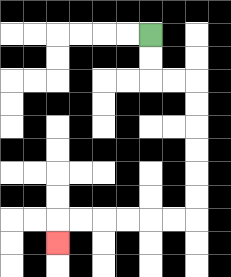{'start': '[6, 1]', 'end': '[2, 10]', 'path_directions': 'D,D,R,R,D,D,D,D,D,D,L,L,L,L,L,L,D', 'path_coordinates': '[[6, 1], [6, 2], [6, 3], [7, 3], [8, 3], [8, 4], [8, 5], [8, 6], [8, 7], [8, 8], [8, 9], [7, 9], [6, 9], [5, 9], [4, 9], [3, 9], [2, 9], [2, 10]]'}